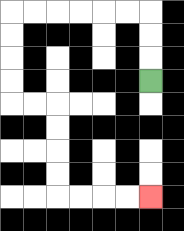{'start': '[6, 3]', 'end': '[6, 8]', 'path_directions': 'U,U,U,L,L,L,L,L,L,D,D,D,D,R,R,D,D,D,D,R,R,R,R', 'path_coordinates': '[[6, 3], [6, 2], [6, 1], [6, 0], [5, 0], [4, 0], [3, 0], [2, 0], [1, 0], [0, 0], [0, 1], [0, 2], [0, 3], [0, 4], [1, 4], [2, 4], [2, 5], [2, 6], [2, 7], [2, 8], [3, 8], [4, 8], [5, 8], [6, 8]]'}